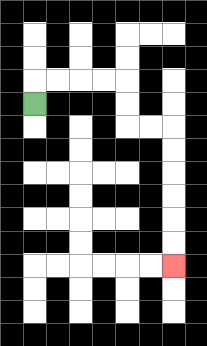{'start': '[1, 4]', 'end': '[7, 11]', 'path_directions': 'U,R,R,R,R,D,D,R,R,D,D,D,D,D,D', 'path_coordinates': '[[1, 4], [1, 3], [2, 3], [3, 3], [4, 3], [5, 3], [5, 4], [5, 5], [6, 5], [7, 5], [7, 6], [7, 7], [7, 8], [7, 9], [7, 10], [7, 11]]'}